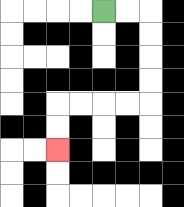{'start': '[4, 0]', 'end': '[2, 6]', 'path_directions': 'R,R,D,D,D,D,L,L,L,L,D,D', 'path_coordinates': '[[4, 0], [5, 0], [6, 0], [6, 1], [6, 2], [6, 3], [6, 4], [5, 4], [4, 4], [3, 4], [2, 4], [2, 5], [2, 6]]'}